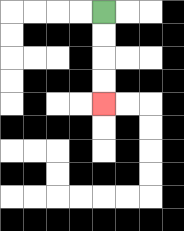{'start': '[4, 0]', 'end': '[4, 4]', 'path_directions': 'D,D,D,D', 'path_coordinates': '[[4, 0], [4, 1], [4, 2], [4, 3], [4, 4]]'}